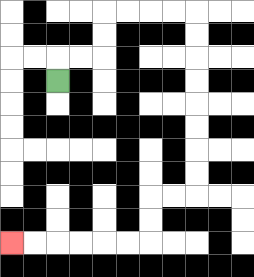{'start': '[2, 3]', 'end': '[0, 10]', 'path_directions': 'U,R,R,U,U,R,R,R,R,D,D,D,D,D,D,D,D,L,L,D,D,L,L,L,L,L,L', 'path_coordinates': '[[2, 3], [2, 2], [3, 2], [4, 2], [4, 1], [4, 0], [5, 0], [6, 0], [7, 0], [8, 0], [8, 1], [8, 2], [8, 3], [8, 4], [8, 5], [8, 6], [8, 7], [8, 8], [7, 8], [6, 8], [6, 9], [6, 10], [5, 10], [4, 10], [3, 10], [2, 10], [1, 10], [0, 10]]'}